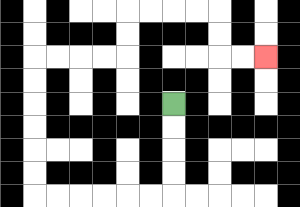{'start': '[7, 4]', 'end': '[11, 2]', 'path_directions': 'D,D,D,D,L,L,L,L,L,L,U,U,U,U,U,U,R,R,R,R,U,U,R,R,R,R,D,D,R,R', 'path_coordinates': '[[7, 4], [7, 5], [7, 6], [7, 7], [7, 8], [6, 8], [5, 8], [4, 8], [3, 8], [2, 8], [1, 8], [1, 7], [1, 6], [1, 5], [1, 4], [1, 3], [1, 2], [2, 2], [3, 2], [4, 2], [5, 2], [5, 1], [5, 0], [6, 0], [7, 0], [8, 0], [9, 0], [9, 1], [9, 2], [10, 2], [11, 2]]'}